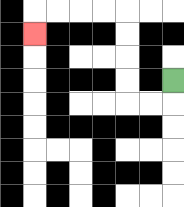{'start': '[7, 3]', 'end': '[1, 1]', 'path_directions': 'D,L,L,U,U,U,U,L,L,L,L,D', 'path_coordinates': '[[7, 3], [7, 4], [6, 4], [5, 4], [5, 3], [5, 2], [5, 1], [5, 0], [4, 0], [3, 0], [2, 0], [1, 0], [1, 1]]'}